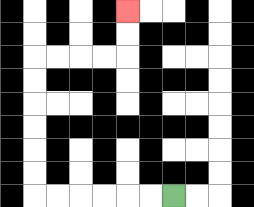{'start': '[7, 8]', 'end': '[5, 0]', 'path_directions': 'L,L,L,L,L,L,U,U,U,U,U,U,R,R,R,R,U,U', 'path_coordinates': '[[7, 8], [6, 8], [5, 8], [4, 8], [3, 8], [2, 8], [1, 8], [1, 7], [1, 6], [1, 5], [1, 4], [1, 3], [1, 2], [2, 2], [3, 2], [4, 2], [5, 2], [5, 1], [5, 0]]'}